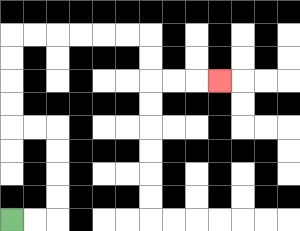{'start': '[0, 9]', 'end': '[9, 3]', 'path_directions': 'R,R,U,U,U,U,L,L,U,U,U,U,R,R,R,R,R,R,D,D,R,R,R', 'path_coordinates': '[[0, 9], [1, 9], [2, 9], [2, 8], [2, 7], [2, 6], [2, 5], [1, 5], [0, 5], [0, 4], [0, 3], [0, 2], [0, 1], [1, 1], [2, 1], [3, 1], [4, 1], [5, 1], [6, 1], [6, 2], [6, 3], [7, 3], [8, 3], [9, 3]]'}